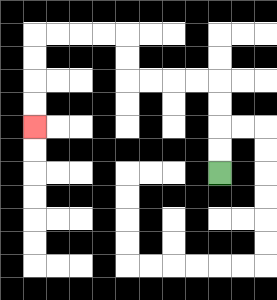{'start': '[9, 7]', 'end': '[1, 5]', 'path_directions': 'U,U,U,U,L,L,L,L,U,U,L,L,L,L,D,D,D,D', 'path_coordinates': '[[9, 7], [9, 6], [9, 5], [9, 4], [9, 3], [8, 3], [7, 3], [6, 3], [5, 3], [5, 2], [5, 1], [4, 1], [3, 1], [2, 1], [1, 1], [1, 2], [1, 3], [1, 4], [1, 5]]'}